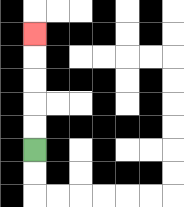{'start': '[1, 6]', 'end': '[1, 1]', 'path_directions': 'U,U,U,U,U', 'path_coordinates': '[[1, 6], [1, 5], [1, 4], [1, 3], [1, 2], [1, 1]]'}